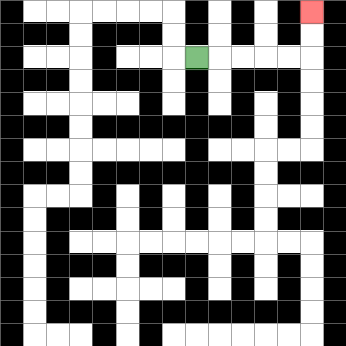{'start': '[8, 2]', 'end': '[13, 0]', 'path_directions': 'R,R,R,R,R,U,U', 'path_coordinates': '[[8, 2], [9, 2], [10, 2], [11, 2], [12, 2], [13, 2], [13, 1], [13, 0]]'}